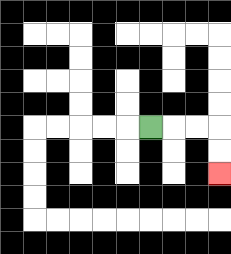{'start': '[6, 5]', 'end': '[9, 7]', 'path_directions': 'R,R,R,D,D', 'path_coordinates': '[[6, 5], [7, 5], [8, 5], [9, 5], [9, 6], [9, 7]]'}